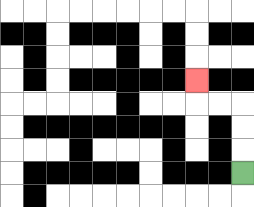{'start': '[10, 7]', 'end': '[8, 3]', 'path_directions': 'U,U,U,L,L,U', 'path_coordinates': '[[10, 7], [10, 6], [10, 5], [10, 4], [9, 4], [8, 4], [8, 3]]'}